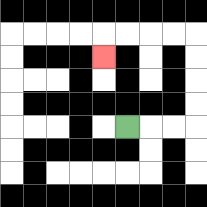{'start': '[5, 5]', 'end': '[4, 2]', 'path_directions': 'R,R,R,U,U,U,U,L,L,L,L,D', 'path_coordinates': '[[5, 5], [6, 5], [7, 5], [8, 5], [8, 4], [8, 3], [8, 2], [8, 1], [7, 1], [6, 1], [5, 1], [4, 1], [4, 2]]'}